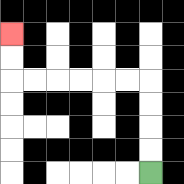{'start': '[6, 7]', 'end': '[0, 1]', 'path_directions': 'U,U,U,U,L,L,L,L,L,L,U,U', 'path_coordinates': '[[6, 7], [6, 6], [6, 5], [6, 4], [6, 3], [5, 3], [4, 3], [3, 3], [2, 3], [1, 3], [0, 3], [0, 2], [0, 1]]'}